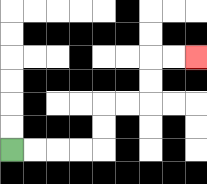{'start': '[0, 6]', 'end': '[8, 2]', 'path_directions': 'R,R,R,R,U,U,R,R,U,U,R,R', 'path_coordinates': '[[0, 6], [1, 6], [2, 6], [3, 6], [4, 6], [4, 5], [4, 4], [5, 4], [6, 4], [6, 3], [6, 2], [7, 2], [8, 2]]'}